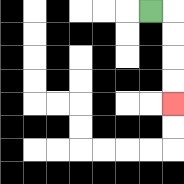{'start': '[6, 0]', 'end': '[7, 4]', 'path_directions': 'R,D,D,D,D', 'path_coordinates': '[[6, 0], [7, 0], [7, 1], [7, 2], [7, 3], [7, 4]]'}